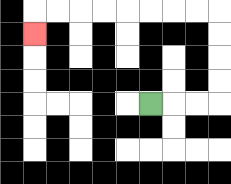{'start': '[6, 4]', 'end': '[1, 1]', 'path_directions': 'R,R,R,U,U,U,U,L,L,L,L,L,L,L,L,D', 'path_coordinates': '[[6, 4], [7, 4], [8, 4], [9, 4], [9, 3], [9, 2], [9, 1], [9, 0], [8, 0], [7, 0], [6, 0], [5, 0], [4, 0], [3, 0], [2, 0], [1, 0], [1, 1]]'}